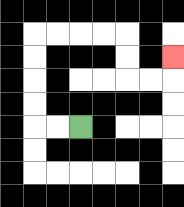{'start': '[3, 5]', 'end': '[7, 2]', 'path_directions': 'L,L,U,U,U,U,R,R,R,R,D,D,R,R,U', 'path_coordinates': '[[3, 5], [2, 5], [1, 5], [1, 4], [1, 3], [1, 2], [1, 1], [2, 1], [3, 1], [4, 1], [5, 1], [5, 2], [5, 3], [6, 3], [7, 3], [7, 2]]'}